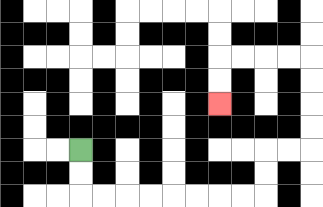{'start': '[3, 6]', 'end': '[9, 4]', 'path_directions': 'D,D,R,R,R,R,R,R,R,R,U,U,R,R,U,U,U,U,L,L,L,L,D,D', 'path_coordinates': '[[3, 6], [3, 7], [3, 8], [4, 8], [5, 8], [6, 8], [7, 8], [8, 8], [9, 8], [10, 8], [11, 8], [11, 7], [11, 6], [12, 6], [13, 6], [13, 5], [13, 4], [13, 3], [13, 2], [12, 2], [11, 2], [10, 2], [9, 2], [9, 3], [9, 4]]'}